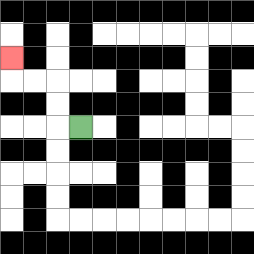{'start': '[3, 5]', 'end': '[0, 2]', 'path_directions': 'L,U,U,L,L,U', 'path_coordinates': '[[3, 5], [2, 5], [2, 4], [2, 3], [1, 3], [0, 3], [0, 2]]'}